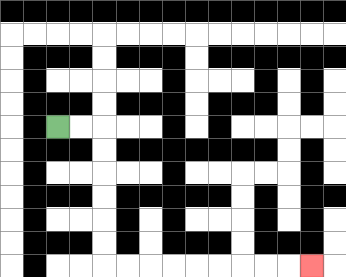{'start': '[2, 5]', 'end': '[13, 11]', 'path_directions': 'R,R,D,D,D,D,D,D,R,R,R,R,R,R,R,R,R', 'path_coordinates': '[[2, 5], [3, 5], [4, 5], [4, 6], [4, 7], [4, 8], [4, 9], [4, 10], [4, 11], [5, 11], [6, 11], [7, 11], [8, 11], [9, 11], [10, 11], [11, 11], [12, 11], [13, 11]]'}